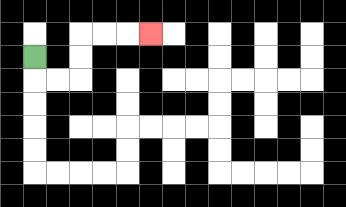{'start': '[1, 2]', 'end': '[6, 1]', 'path_directions': 'D,R,R,U,U,R,R,R', 'path_coordinates': '[[1, 2], [1, 3], [2, 3], [3, 3], [3, 2], [3, 1], [4, 1], [5, 1], [6, 1]]'}